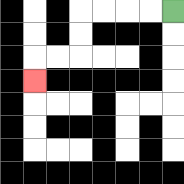{'start': '[7, 0]', 'end': '[1, 3]', 'path_directions': 'L,L,L,L,D,D,L,L,D', 'path_coordinates': '[[7, 0], [6, 0], [5, 0], [4, 0], [3, 0], [3, 1], [3, 2], [2, 2], [1, 2], [1, 3]]'}